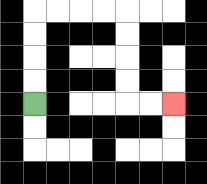{'start': '[1, 4]', 'end': '[7, 4]', 'path_directions': 'U,U,U,U,R,R,R,R,D,D,D,D,R,R', 'path_coordinates': '[[1, 4], [1, 3], [1, 2], [1, 1], [1, 0], [2, 0], [3, 0], [4, 0], [5, 0], [5, 1], [5, 2], [5, 3], [5, 4], [6, 4], [7, 4]]'}